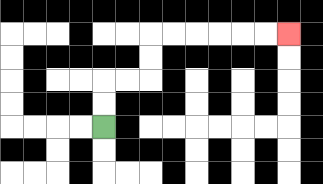{'start': '[4, 5]', 'end': '[12, 1]', 'path_directions': 'U,U,R,R,U,U,R,R,R,R,R,R', 'path_coordinates': '[[4, 5], [4, 4], [4, 3], [5, 3], [6, 3], [6, 2], [6, 1], [7, 1], [8, 1], [9, 1], [10, 1], [11, 1], [12, 1]]'}